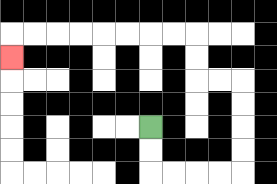{'start': '[6, 5]', 'end': '[0, 2]', 'path_directions': 'D,D,R,R,R,R,U,U,U,U,L,L,U,U,L,L,L,L,L,L,L,L,D', 'path_coordinates': '[[6, 5], [6, 6], [6, 7], [7, 7], [8, 7], [9, 7], [10, 7], [10, 6], [10, 5], [10, 4], [10, 3], [9, 3], [8, 3], [8, 2], [8, 1], [7, 1], [6, 1], [5, 1], [4, 1], [3, 1], [2, 1], [1, 1], [0, 1], [0, 2]]'}